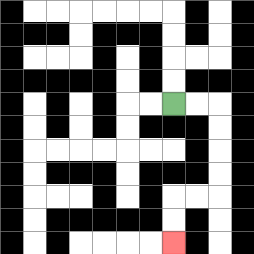{'start': '[7, 4]', 'end': '[7, 10]', 'path_directions': 'R,R,D,D,D,D,L,L,D,D', 'path_coordinates': '[[7, 4], [8, 4], [9, 4], [9, 5], [9, 6], [9, 7], [9, 8], [8, 8], [7, 8], [7, 9], [7, 10]]'}